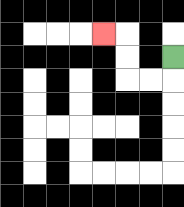{'start': '[7, 2]', 'end': '[4, 1]', 'path_directions': 'D,L,L,U,U,L', 'path_coordinates': '[[7, 2], [7, 3], [6, 3], [5, 3], [5, 2], [5, 1], [4, 1]]'}